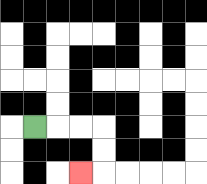{'start': '[1, 5]', 'end': '[3, 7]', 'path_directions': 'R,R,R,D,D,L', 'path_coordinates': '[[1, 5], [2, 5], [3, 5], [4, 5], [4, 6], [4, 7], [3, 7]]'}